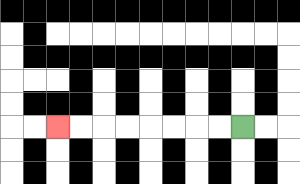{'start': '[10, 5]', 'end': '[2, 5]', 'path_directions': 'L,L,L,L,L,L,L,L', 'path_coordinates': '[[10, 5], [9, 5], [8, 5], [7, 5], [6, 5], [5, 5], [4, 5], [3, 5], [2, 5]]'}